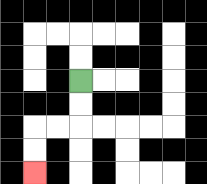{'start': '[3, 3]', 'end': '[1, 7]', 'path_directions': 'D,D,L,L,D,D', 'path_coordinates': '[[3, 3], [3, 4], [3, 5], [2, 5], [1, 5], [1, 6], [1, 7]]'}